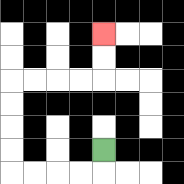{'start': '[4, 6]', 'end': '[4, 1]', 'path_directions': 'D,L,L,L,L,U,U,U,U,R,R,R,R,U,U', 'path_coordinates': '[[4, 6], [4, 7], [3, 7], [2, 7], [1, 7], [0, 7], [0, 6], [0, 5], [0, 4], [0, 3], [1, 3], [2, 3], [3, 3], [4, 3], [4, 2], [4, 1]]'}